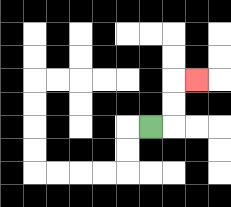{'start': '[6, 5]', 'end': '[8, 3]', 'path_directions': 'R,U,U,R', 'path_coordinates': '[[6, 5], [7, 5], [7, 4], [7, 3], [8, 3]]'}